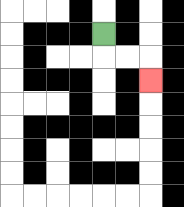{'start': '[4, 1]', 'end': '[6, 3]', 'path_directions': 'D,R,R,D', 'path_coordinates': '[[4, 1], [4, 2], [5, 2], [6, 2], [6, 3]]'}